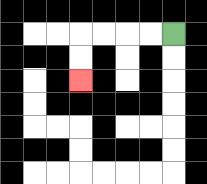{'start': '[7, 1]', 'end': '[3, 3]', 'path_directions': 'L,L,L,L,D,D', 'path_coordinates': '[[7, 1], [6, 1], [5, 1], [4, 1], [3, 1], [3, 2], [3, 3]]'}